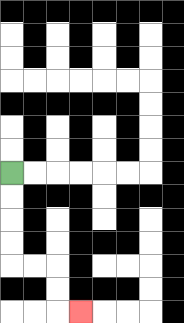{'start': '[0, 7]', 'end': '[3, 13]', 'path_directions': 'D,D,D,D,R,R,D,D,R', 'path_coordinates': '[[0, 7], [0, 8], [0, 9], [0, 10], [0, 11], [1, 11], [2, 11], [2, 12], [2, 13], [3, 13]]'}